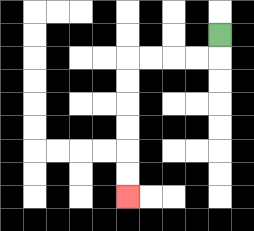{'start': '[9, 1]', 'end': '[5, 8]', 'path_directions': 'D,L,L,L,L,D,D,D,D,D,D', 'path_coordinates': '[[9, 1], [9, 2], [8, 2], [7, 2], [6, 2], [5, 2], [5, 3], [5, 4], [5, 5], [5, 6], [5, 7], [5, 8]]'}